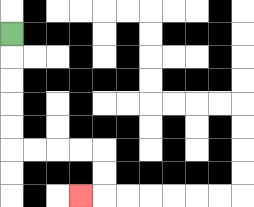{'start': '[0, 1]', 'end': '[3, 8]', 'path_directions': 'D,D,D,D,D,R,R,R,R,D,D,L', 'path_coordinates': '[[0, 1], [0, 2], [0, 3], [0, 4], [0, 5], [0, 6], [1, 6], [2, 6], [3, 6], [4, 6], [4, 7], [4, 8], [3, 8]]'}